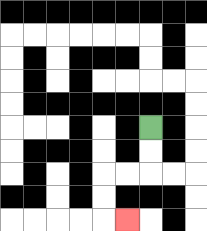{'start': '[6, 5]', 'end': '[5, 9]', 'path_directions': 'D,D,L,L,D,D,R', 'path_coordinates': '[[6, 5], [6, 6], [6, 7], [5, 7], [4, 7], [4, 8], [4, 9], [5, 9]]'}